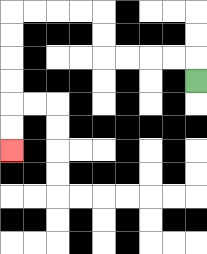{'start': '[8, 3]', 'end': '[0, 6]', 'path_directions': 'U,L,L,L,L,U,U,L,L,L,L,D,D,D,D,D,D', 'path_coordinates': '[[8, 3], [8, 2], [7, 2], [6, 2], [5, 2], [4, 2], [4, 1], [4, 0], [3, 0], [2, 0], [1, 0], [0, 0], [0, 1], [0, 2], [0, 3], [0, 4], [0, 5], [0, 6]]'}